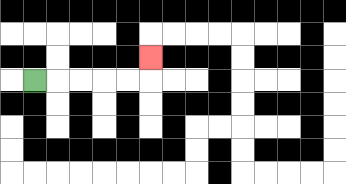{'start': '[1, 3]', 'end': '[6, 2]', 'path_directions': 'R,R,R,R,R,U', 'path_coordinates': '[[1, 3], [2, 3], [3, 3], [4, 3], [5, 3], [6, 3], [6, 2]]'}